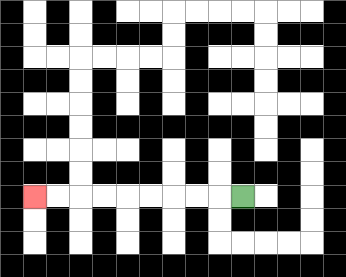{'start': '[10, 8]', 'end': '[1, 8]', 'path_directions': 'L,L,L,L,L,L,L,L,L', 'path_coordinates': '[[10, 8], [9, 8], [8, 8], [7, 8], [6, 8], [5, 8], [4, 8], [3, 8], [2, 8], [1, 8]]'}